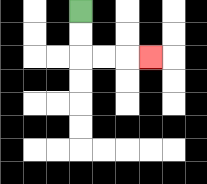{'start': '[3, 0]', 'end': '[6, 2]', 'path_directions': 'D,D,R,R,R', 'path_coordinates': '[[3, 0], [3, 1], [3, 2], [4, 2], [5, 2], [6, 2]]'}